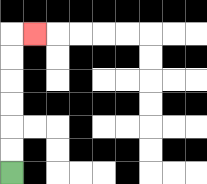{'start': '[0, 7]', 'end': '[1, 1]', 'path_directions': 'U,U,U,U,U,U,R', 'path_coordinates': '[[0, 7], [0, 6], [0, 5], [0, 4], [0, 3], [0, 2], [0, 1], [1, 1]]'}